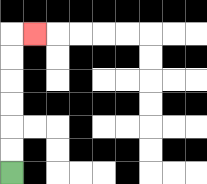{'start': '[0, 7]', 'end': '[1, 1]', 'path_directions': 'U,U,U,U,U,U,R', 'path_coordinates': '[[0, 7], [0, 6], [0, 5], [0, 4], [0, 3], [0, 2], [0, 1], [1, 1]]'}